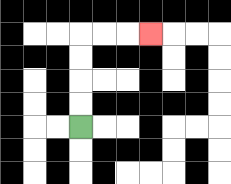{'start': '[3, 5]', 'end': '[6, 1]', 'path_directions': 'U,U,U,U,R,R,R', 'path_coordinates': '[[3, 5], [3, 4], [3, 3], [3, 2], [3, 1], [4, 1], [5, 1], [6, 1]]'}